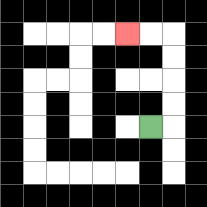{'start': '[6, 5]', 'end': '[5, 1]', 'path_directions': 'R,U,U,U,U,L,L', 'path_coordinates': '[[6, 5], [7, 5], [7, 4], [7, 3], [7, 2], [7, 1], [6, 1], [5, 1]]'}